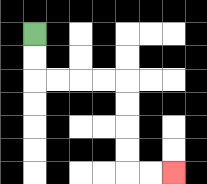{'start': '[1, 1]', 'end': '[7, 7]', 'path_directions': 'D,D,R,R,R,R,D,D,D,D,R,R', 'path_coordinates': '[[1, 1], [1, 2], [1, 3], [2, 3], [3, 3], [4, 3], [5, 3], [5, 4], [5, 5], [5, 6], [5, 7], [6, 7], [7, 7]]'}